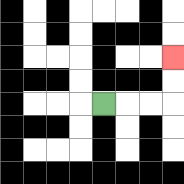{'start': '[4, 4]', 'end': '[7, 2]', 'path_directions': 'R,R,R,U,U', 'path_coordinates': '[[4, 4], [5, 4], [6, 4], [7, 4], [7, 3], [7, 2]]'}